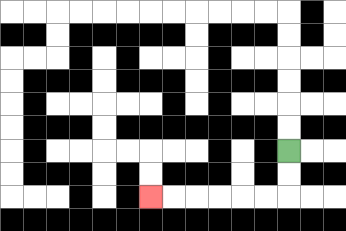{'start': '[12, 6]', 'end': '[6, 8]', 'path_directions': 'D,D,L,L,L,L,L,L', 'path_coordinates': '[[12, 6], [12, 7], [12, 8], [11, 8], [10, 8], [9, 8], [8, 8], [7, 8], [6, 8]]'}